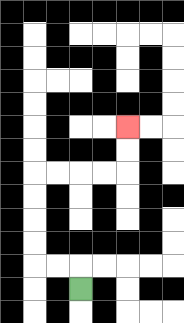{'start': '[3, 12]', 'end': '[5, 5]', 'path_directions': 'U,L,L,U,U,U,U,R,R,R,R,U,U', 'path_coordinates': '[[3, 12], [3, 11], [2, 11], [1, 11], [1, 10], [1, 9], [1, 8], [1, 7], [2, 7], [3, 7], [4, 7], [5, 7], [5, 6], [5, 5]]'}